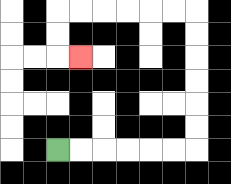{'start': '[2, 6]', 'end': '[3, 2]', 'path_directions': 'R,R,R,R,R,R,U,U,U,U,U,U,L,L,L,L,L,L,D,D,R', 'path_coordinates': '[[2, 6], [3, 6], [4, 6], [5, 6], [6, 6], [7, 6], [8, 6], [8, 5], [8, 4], [8, 3], [8, 2], [8, 1], [8, 0], [7, 0], [6, 0], [5, 0], [4, 0], [3, 0], [2, 0], [2, 1], [2, 2], [3, 2]]'}